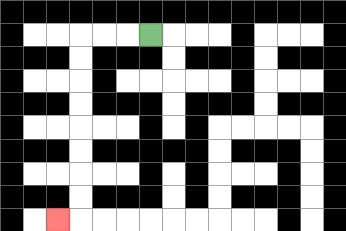{'start': '[6, 1]', 'end': '[2, 9]', 'path_directions': 'L,L,L,D,D,D,D,D,D,D,D,L', 'path_coordinates': '[[6, 1], [5, 1], [4, 1], [3, 1], [3, 2], [3, 3], [3, 4], [3, 5], [3, 6], [3, 7], [3, 8], [3, 9], [2, 9]]'}